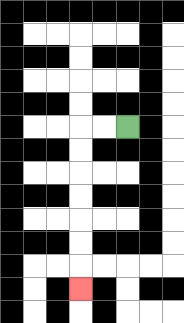{'start': '[5, 5]', 'end': '[3, 12]', 'path_directions': 'L,L,D,D,D,D,D,D,D', 'path_coordinates': '[[5, 5], [4, 5], [3, 5], [3, 6], [3, 7], [3, 8], [3, 9], [3, 10], [3, 11], [3, 12]]'}